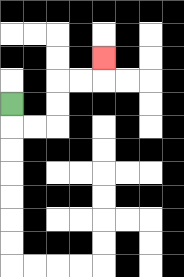{'start': '[0, 4]', 'end': '[4, 2]', 'path_directions': 'D,R,R,U,U,R,R,U', 'path_coordinates': '[[0, 4], [0, 5], [1, 5], [2, 5], [2, 4], [2, 3], [3, 3], [4, 3], [4, 2]]'}